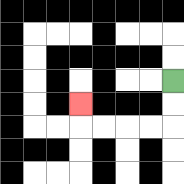{'start': '[7, 3]', 'end': '[3, 4]', 'path_directions': 'D,D,L,L,L,L,U', 'path_coordinates': '[[7, 3], [7, 4], [7, 5], [6, 5], [5, 5], [4, 5], [3, 5], [3, 4]]'}